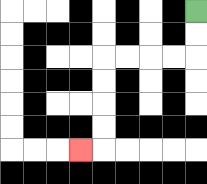{'start': '[8, 0]', 'end': '[3, 6]', 'path_directions': 'D,D,L,L,L,L,D,D,D,D,L', 'path_coordinates': '[[8, 0], [8, 1], [8, 2], [7, 2], [6, 2], [5, 2], [4, 2], [4, 3], [4, 4], [4, 5], [4, 6], [3, 6]]'}